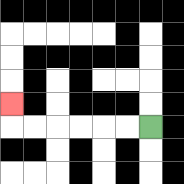{'start': '[6, 5]', 'end': '[0, 4]', 'path_directions': 'L,L,L,L,L,L,U', 'path_coordinates': '[[6, 5], [5, 5], [4, 5], [3, 5], [2, 5], [1, 5], [0, 5], [0, 4]]'}